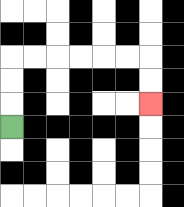{'start': '[0, 5]', 'end': '[6, 4]', 'path_directions': 'U,U,U,R,R,R,R,R,R,D,D', 'path_coordinates': '[[0, 5], [0, 4], [0, 3], [0, 2], [1, 2], [2, 2], [3, 2], [4, 2], [5, 2], [6, 2], [6, 3], [6, 4]]'}